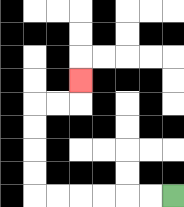{'start': '[7, 8]', 'end': '[3, 3]', 'path_directions': 'L,L,L,L,L,L,U,U,U,U,R,R,U', 'path_coordinates': '[[7, 8], [6, 8], [5, 8], [4, 8], [3, 8], [2, 8], [1, 8], [1, 7], [1, 6], [1, 5], [1, 4], [2, 4], [3, 4], [3, 3]]'}